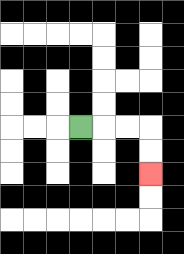{'start': '[3, 5]', 'end': '[6, 7]', 'path_directions': 'R,R,R,D,D', 'path_coordinates': '[[3, 5], [4, 5], [5, 5], [6, 5], [6, 6], [6, 7]]'}